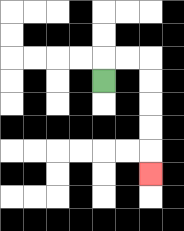{'start': '[4, 3]', 'end': '[6, 7]', 'path_directions': 'U,R,R,D,D,D,D,D', 'path_coordinates': '[[4, 3], [4, 2], [5, 2], [6, 2], [6, 3], [6, 4], [6, 5], [6, 6], [6, 7]]'}